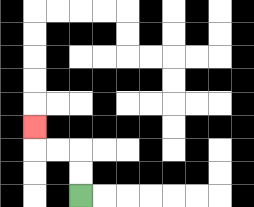{'start': '[3, 8]', 'end': '[1, 5]', 'path_directions': 'U,U,L,L,U', 'path_coordinates': '[[3, 8], [3, 7], [3, 6], [2, 6], [1, 6], [1, 5]]'}